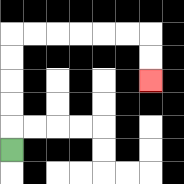{'start': '[0, 6]', 'end': '[6, 3]', 'path_directions': 'U,U,U,U,U,R,R,R,R,R,R,D,D', 'path_coordinates': '[[0, 6], [0, 5], [0, 4], [0, 3], [0, 2], [0, 1], [1, 1], [2, 1], [3, 1], [4, 1], [5, 1], [6, 1], [6, 2], [6, 3]]'}